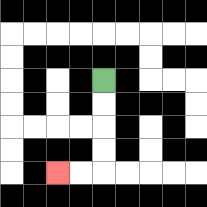{'start': '[4, 3]', 'end': '[2, 7]', 'path_directions': 'D,D,D,D,L,L', 'path_coordinates': '[[4, 3], [4, 4], [4, 5], [4, 6], [4, 7], [3, 7], [2, 7]]'}